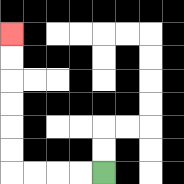{'start': '[4, 7]', 'end': '[0, 1]', 'path_directions': 'L,L,L,L,U,U,U,U,U,U', 'path_coordinates': '[[4, 7], [3, 7], [2, 7], [1, 7], [0, 7], [0, 6], [0, 5], [0, 4], [0, 3], [0, 2], [0, 1]]'}